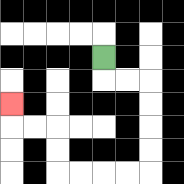{'start': '[4, 2]', 'end': '[0, 4]', 'path_directions': 'D,R,R,D,D,D,D,L,L,L,L,U,U,L,L,U', 'path_coordinates': '[[4, 2], [4, 3], [5, 3], [6, 3], [6, 4], [6, 5], [6, 6], [6, 7], [5, 7], [4, 7], [3, 7], [2, 7], [2, 6], [2, 5], [1, 5], [0, 5], [0, 4]]'}